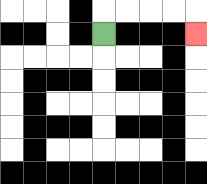{'start': '[4, 1]', 'end': '[8, 1]', 'path_directions': 'U,R,R,R,R,D', 'path_coordinates': '[[4, 1], [4, 0], [5, 0], [6, 0], [7, 0], [8, 0], [8, 1]]'}